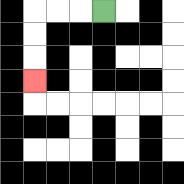{'start': '[4, 0]', 'end': '[1, 3]', 'path_directions': 'L,L,L,D,D,D', 'path_coordinates': '[[4, 0], [3, 0], [2, 0], [1, 0], [1, 1], [1, 2], [1, 3]]'}